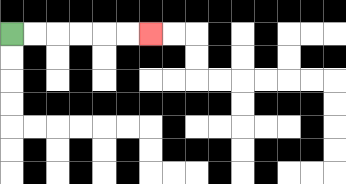{'start': '[0, 1]', 'end': '[6, 1]', 'path_directions': 'R,R,R,R,R,R', 'path_coordinates': '[[0, 1], [1, 1], [2, 1], [3, 1], [4, 1], [5, 1], [6, 1]]'}